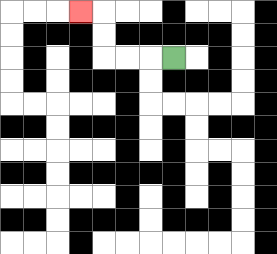{'start': '[7, 2]', 'end': '[3, 0]', 'path_directions': 'L,L,L,U,U,L', 'path_coordinates': '[[7, 2], [6, 2], [5, 2], [4, 2], [4, 1], [4, 0], [3, 0]]'}